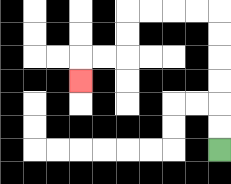{'start': '[9, 6]', 'end': '[3, 3]', 'path_directions': 'U,U,U,U,U,U,L,L,L,L,D,D,L,L,D', 'path_coordinates': '[[9, 6], [9, 5], [9, 4], [9, 3], [9, 2], [9, 1], [9, 0], [8, 0], [7, 0], [6, 0], [5, 0], [5, 1], [5, 2], [4, 2], [3, 2], [3, 3]]'}